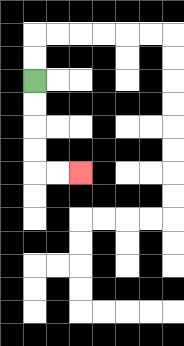{'start': '[1, 3]', 'end': '[3, 7]', 'path_directions': 'D,D,D,D,R,R', 'path_coordinates': '[[1, 3], [1, 4], [1, 5], [1, 6], [1, 7], [2, 7], [3, 7]]'}